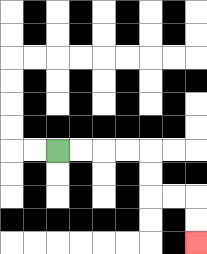{'start': '[2, 6]', 'end': '[8, 10]', 'path_directions': 'R,R,R,R,D,D,R,R,D,D', 'path_coordinates': '[[2, 6], [3, 6], [4, 6], [5, 6], [6, 6], [6, 7], [6, 8], [7, 8], [8, 8], [8, 9], [8, 10]]'}